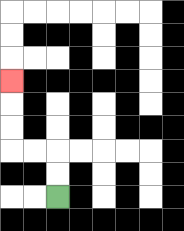{'start': '[2, 8]', 'end': '[0, 3]', 'path_directions': 'U,U,L,L,U,U,U', 'path_coordinates': '[[2, 8], [2, 7], [2, 6], [1, 6], [0, 6], [0, 5], [0, 4], [0, 3]]'}